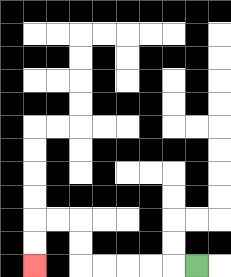{'start': '[8, 11]', 'end': '[1, 11]', 'path_directions': 'L,L,L,L,L,U,U,L,L,D,D', 'path_coordinates': '[[8, 11], [7, 11], [6, 11], [5, 11], [4, 11], [3, 11], [3, 10], [3, 9], [2, 9], [1, 9], [1, 10], [1, 11]]'}